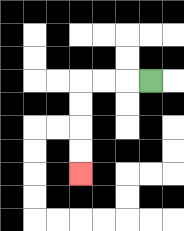{'start': '[6, 3]', 'end': '[3, 7]', 'path_directions': 'L,L,L,D,D,D,D', 'path_coordinates': '[[6, 3], [5, 3], [4, 3], [3, 3], [3, 4], [3, 5], [3, 6], [3, 7]]'}